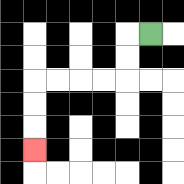{'start': '[6, 1]', 'end': '[1, 6]', 'path_directions': 'L,D,D,L,L,L,L,D,D,D', 'path_coordinates': '[[6, 1], [5, 1], [5, 2], [5, 3], [4, 3], [3, 3], [2, 3], [1, 3], [1, 4], [1, 5], [1, 6]]'}